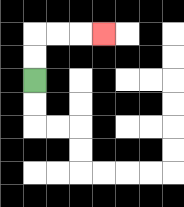{'start': '[1, 3]', 'end': '[4, 1]', 'path_directions': 'U,U,R,R,R', 'path_coordinates': '[[1, 3], [1, 2], [1, 1], [2, 1], [3, 1], [4, 1]]'}